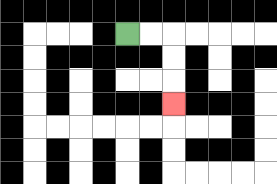{'start': '[5, 1]', 'end': '[7, 4]', 'path_directions': 'R,R,D,D,D', 'path_coordinates': '[[5, 1], [6, 1], [7, 1], [7, 2], [7, 3], [7, 4]]'}